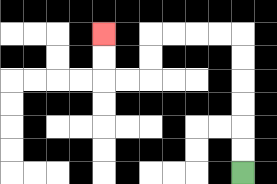{'start': '[10, 7]', 'end': '[4, 1]', 'path_directions': 'U,U,U,U,U,U,L,L,L,L,D,D,L,L,U,U', 'path_coordinates': '[[10, 7], [10, 6], [10, 5], [10, 4], [10, 3], [10, 2], [10, 1], [9, 1], [8, 1], [7, 1], [6, 1], [6, 2], [6, 3], [5, 3], [4, 3], [4, 2], [4, 1]]'}